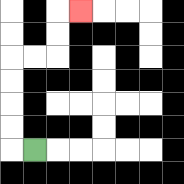{'start': '[1, 6]', 'end': '[3, 0]', 'path_directions': 'L,U,U,U,U,R,R,U,U,R', 'path_coordinates': '[[1, 6], [0, 6], [0, 5], [0, 4], [0, 3], [0, 2], [1, 2], [2, 2], [2, 1], [2, 0], [3, 0]]'}